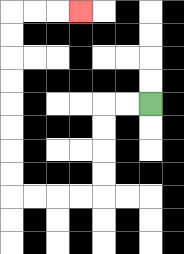{'start': '[6, 4]', 'end': '[3, 0]', 'path_directions': 'L,L,D,D,D,D,L,L,L,L,U,U,U,U,U,U,U,U,R,R,R', 'path_coordinates': '[[6, 4], [5, 4], [4, 4], [4, 5], [4, 6], [4, 7], [4, 8], [3, 8], [2, 8], [1, 8], [0, 8], [0, 7], [0, 6], [0, 5], [0, 4], [0, 3], [0, 2], [0, 1], [0, 0], [1, 0], [2, 0], [3, 0]]'}